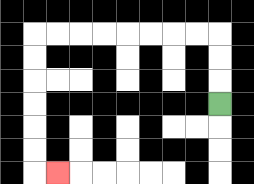{'start': '[9, 4]', 'end': '[2, 7]', 'path_directions': 'U,U,U,L,L,L,L,L,L,L,L,D,D,D,D,D,D,R', 'path_coordinates': '[[9, 4], [9, 3], [9, 2], [9, 1], [8, 1], [7, 1], [6, 1], [5, 1], [4, 1], [3, 1], [2, 1], [1, 1], [1, 2], [1, 3], [1, 4], [1, 5], [1, 6], [1, 7], [2, 7]]'}